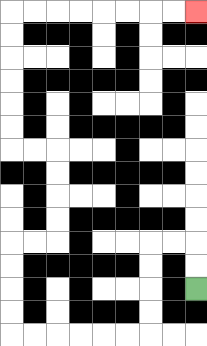{'start': '[8, 12]', 'end': '[8, 0]', 'path_directions': 'U,U,L,L,D,D,D,D,L,L,L,L,L,L,U,U,U,U,R,R,U,U,U,U,L,L,U,U,U,U,U,U,R,R,R,R,R,R,R,R', 'path_coordinates': '[[8, 12], [8, 11], [8, 10], [7, 10], [6, 10], [6, 11], [6, 12], [6, 13], [6, 14], [5, 14], [4, 14], [3, 14], [2, 14], [1, 14], [0, 14], [0, 13], [0, 12], [0, 11], [0, 10], [1, 10], [2, 10], [2, 9], [2, 8], [2, 7], [2, 6], [1, 6], [0, 6], [0, 5], [0, 4], [0, 3], [0, 2], [0, 1], [0, 0], [1, 0], [2, 0], [3, 0], [4, 0], [5, 0], [6, 0], [7, 0], [8, 0]]'}